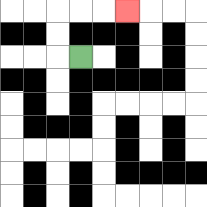{'start': '[3, 2]', 'end': '[5, 0]', 'path_directions': 'L,U,U,R,R,R', 'path_coordinates': '[[3, 2], [2, 2], [2, 1], [2, 0], [3, 0], [4, 0], [5, 0]]'}